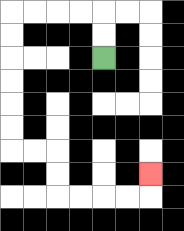{'start': '[4, 2]', 'end': '[6, 7]', 'path_directions': 'U,U,L,L,L,L,D,D,D,D,D,D,R,R,D,D,R,R,R,R,U', 'path_coordinates': '[[4, 2], [4, 1], [4, 0], [3, 0], [2, 0], [1, 0], [0, 0], [0, 1], [0, 2], [0, 3], [0, 4], [0, 5], [0, 6], [1, 6], [2, 6], [2, 7], [2, 8], [3, 8], [4, 8], [5, 8], [6, 8], [6, 7]]'}